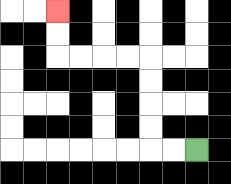{'start': '[8, 6]', 'end': '[2, 0]', 'path_directions': 'L,L,U,U,U,U,L,L,L,L,U,U', 'path_coordinates': '[[8, 6], [7, 6], [6, 6], [6, 5], [6, 4], [6, 3], [6, 2], [5, 2], [4, 2], [3, 2], [2, 2], [2, 1], [2, 0]]'}